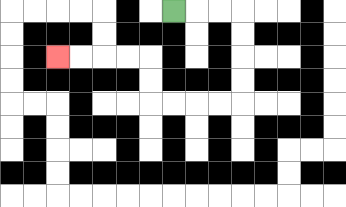{'start': '[7, 0]', 'end': '[2, 2]', 'path_directions': 'R,R,R,D,D,D,D,L,L,L,L,U,U,L,L,L,L', 'path_coordinates': '[[7, 0], [8, 0], [9, 0], [10, 0], [10, 1], [10, 2], [10, 3], [10, 4], [9, 4], [8, 4], [7, 4], [6, 4], [6, 3], [6, 2], [5, 2], [4, 2], [3, 2], [2, 2]]'}